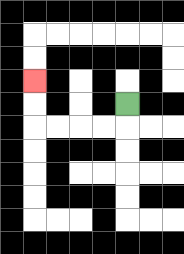{'start': '[5, 4]', 'end': '[1, 3]', 'path_directions': 'D,L,L,L,L,U,U', 'path_coordinates': '[[5, 4], [5, 5], [4, 5], [3, 5], [2, 5], [1, 5], [1, 4], [1, 3]]'}